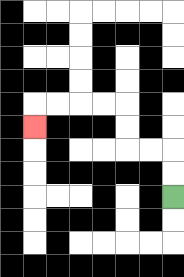{'start': '[7, 8]', 'end': '[1, 5]', 'path_directions': 'U,U,L,L,U,U,L,L,L,L,D', 'path_coordinates': '[[7, 8], [7, 7], [7, 6], [6, 6], [5, 6], [5, 5], [5, 4], [4, 4], [3, 4], [2, 4], [1, 4], [1, 5]]'}